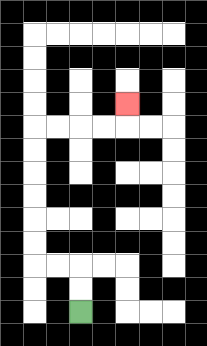{'start': '[3, 13]', 'end': '[5, 4]', 'path_directions': 'U,U,L,L,U,U,U,U,U,U,R,R,R,R,U', 'path_coordinates': '[[3, 13], [3, 12], [3, 11], [2, 11], [1, 11], [1, 10], [1, 9], [1, 8], [1, 7], [1, 6], [1, 5], [2, 5], [3, 5], [4, 5], [5, 5], [5, 4]]'}